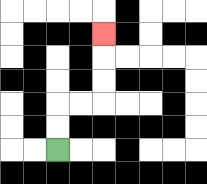{'start': '[2, 6]', 'end': '[4, 1]', 'path_directions': 'U,U,R,R,U,U,U', 'path_coordinates': '[[2, 6], [2, 5], [2, 4], [3, 4], [4, 4], [4, 3], [4, 2], [4, 1]]'}